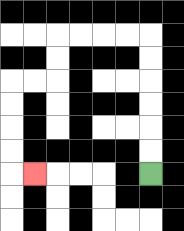{'start': '[6, 7]', 'end': '[1, 7]', 'path_directions': 'U,U,U,U,U,U,L,L,L,L,D,D,L,L,D,D,D,D,R', 'path_coordinates': '[[6, 7], [6, 6], [6, 5], [6, 4], [6, 3], [6, 2], [6, 1], [5, 1], [4, 1], [3, 1], [2, 1], [2, 2], [2, 3], [1, 3], [0, 3], [0, 4], [0, 5], [0, 6], [0, 7], [1, 7]]'}